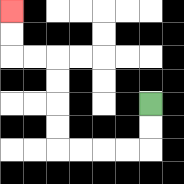{'start': '[6, 4]', 'end': '[0, 0]', 'path_directions': 'D,D,L,L,L,L,U,U,U,U,L,L,U,U', 'path_coordinates': '[[6, 4], [6, 5], [6, 6], [5, 6], [4, 6], [3, 6], [2, 6], [2, 5], [2, 4], [2, 3], [2, 2], [1, 2], [0, 2], [0, 1], [0, 0]]'}